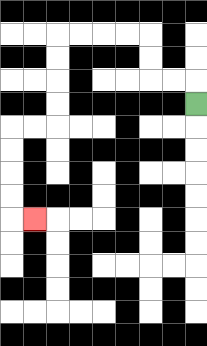{'start': '[8, 4]', 'end': '[1, 9]', 'path_directions': 'U,L,L,U,U,L,L,L,L,D,D,D,D,L,L,D,D,D,D,R', 'path_coordinates': '[[8, 4], [8, 3], [7, 3], [6, 3], [6, 2], [6, 1], [5, 1], [4, 1], [3, 1], [2, 1], [2, 2], [2, 3], [2, 4], [2, 5], [1, 5], [0, 5], [0, 6], [0, 7], [0, 8], [0, 9], [1, 9]]'}